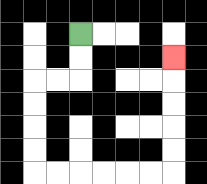{'start': '[3, 1]', 'end': '[7, 2]', 'path_directions': 'D,D,L,L,D,D,D,D,R,R,R,R,R,R,U,U,U,U,U', 'path_coordinates': '[[3, 1], [3, 2], [3, 3], [2, 3], [1, 3], [1, 4], [1, 5], [1, 6], [1, 7], [2, 7], [3, 7], [4, 7], [5, 7], [6, 7], [7, 7], [7, 6], [7, 5], [7, 4], [7, 3], [7, 2]]'}